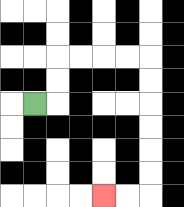{'start': '[1, 4]', 'end': '[4, 8]', 'path_directions': 'R,U,U,R,R,R,R,D,D,D,D,D,D,L,L', 'path_coordinates': '[[1, 4], [2, 4], [2, 3], [2, 2], [3, 2], [4, 2], [5, 2], [6, 2], [6, 3], [6, 4], [6, 5], [6, 6], [6, 7], [6, 8], [5, 8], [4, 8]]'}